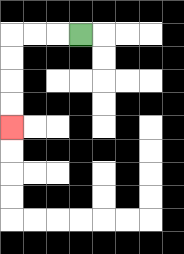{'start': '[3, 1]', 'end': '[0, 5]', 'path_directions': 'L,L,L,D,D,D,D', 'path_coordinates': '[[3, 1], [2, 1], [1, 1], [0, 1], [0, 2], [0, 3], [0, 4], [0, 5]]'}